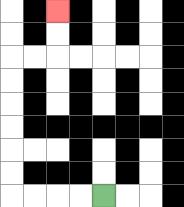{'start': '[4, 8]', 'end': '[2, 0]', 'path_directions': 'L,L,L,L,U,U,U,U,U,U,R,R,U,U', 'path_coordinates': '[[4, 8], [3, 8], [2, 8], [1, 8], [0, 8], [0, 7], [0, 6], [0, 5], [0, 4], [0, 3], [0, 2], [1, 2], [2, 2], [2, 1], [2, 0]]'}